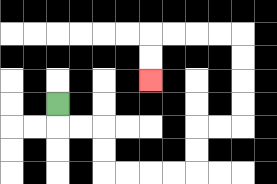{'start': '[2, 4]', 'end': '[6, 3]', 'path_directions': 'D,R,R,D,D,R,R,R,R,U,U,R,R,U,U,U,U,L,L,L,L,D,D', 'path_coordinates': '[[2, 4], [2, 5], [3, 5], [4, 5], [4, 6], [4, 7], [5, 7], [6, 7], [7, 7], [8, 7], [8, 6], [8, 5], [9, 5], [10, 5], [10, 4], [10, 3], [10, 2], [10, 1], [9, 1], [8, 1], [7, 1], [6, 1], [6, 2], [6, 3]]'}